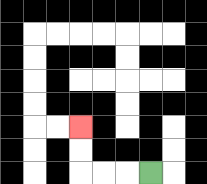{'start': '[6, 7]', 'end': '[3, 5]', 'path_directions': 'L,L,L,U,U', 'path_coordinates': '[[6, 7], [5, 7], [4, 7], [3, 7], [3, 6], [3, 5]]'}